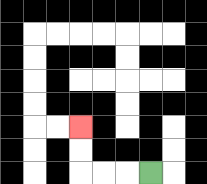{'start': '[6, 7]', 'end': '[3, 5]', 'path_directions': 'L,L,L,U,U', 'path_coordinates': '[[6, 7], [5, 7], [4, 7], [3, 7], [3, 6], [3, 5]]'}